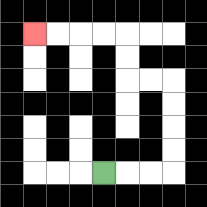{'start': '[4, 7]', 'end': '[1, 1]', 'path_directions': 'R,R,R,U,U,U,U,L,L,U,U,L,L,L,L', 'path_coordinates': '[[4, 7], [5, 7], [6, 7], [7, 7], [7, 6], [7, 5], [7, 4], [7, 3], [6, 3], [5, 3], [5, 2], [5, 1], [4, 1], [3, 1], [2, 1], [1, 1]]'}